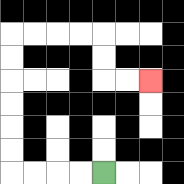{'start': '[4, 7]', 'end': '[6, 3]', 'path_directions': 'L,L,L,L,U,U,U,U,U,U,R,R,R,R,D,D,R,R', 'path_coordinates': '[[4, 7], [3, 7], [2, 7], [1, 7], [0, 7], [0, 6], [0, 5], [0, 4], [0, 3], [0, 2], [0, 1], [1, 1], [2, 1], [3, 1], [4, 1], [4, 2], [4, 3], [5, 3], [6, 3]]'}